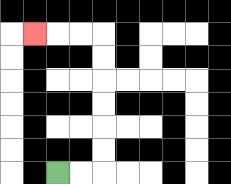{'start': '[2, 7]', 'end': '[1, 1]', 'path_directions': 'R,R,U,U,U,U,U,U,L,L,L', 'path_coordinates': '[[2, 7], [3, 7], [4, 7], [4, 6], [4, 5], [4, 4], [4, 3], [4, 2], [4, 1], [3, 1], [2, 1], [1, 1]]'}